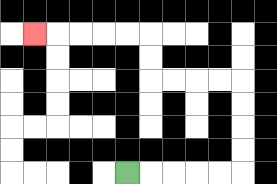{'start': '[5, 7]', 'end': '[1, 1]', 'path_directions': 'R,R,R,R,R,U,U,U,U,L,L,L,L,U,U,L,L,L,L,L', 'path_coordinates': '[[5, 7], [6, 7], [7, 7], [8, 7], [9, 7], [10, 7], [10, 6], [10, 5], [10, 4], [10, 3], [9, 3], [8, 3], [7, 3], [6, 3], [6, 2], [6, 1], [5, 1], [4, 1], [3, 1], [2, 1], [1, 1]]'}